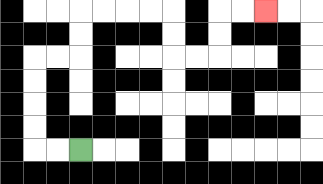{'start': '[3, 6]', 'end': '[11, 0]', 'path_directions': 'L,L,U,U,U,U,R,R,U,U,R,R,R,R,D,D,R,R,U,U,R,R', 'path_coordinates': '[[3, 6], [2, 6], [1, 6], [1, 5], [1, 4], [1, 3], [1, 2], [2, 2], [3, 2], [3, 1], [3, 0], [4, 0], [5, 0], [6, 0], [7, 0], [7, 1], [7, 2], [8, 2], [9, 2], [9, 1], [9, 0], [10, 0], [11, 0]]'}